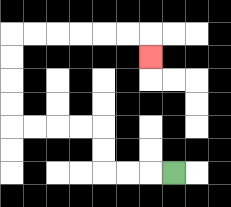{'start': '[7, 7]', 'end': '[6, 2]', 'path_directions': 'L,L,L,U,U,L,L,L,L,U,U,U,U,R,R,R,R,R,R,D', 'path_coordinates': '[[7, 7], [6, 7], [5, 7], [4, 7], [4, 6], [4, 5], [3, 5], [2, 5], [1, 5], [0, 5], [0, 4], [0, 3], [0, 2], [0, 1], [1, 1], [2, 1], [3, 1], [4, 1], [5, 1], [6, 1], [6, 2]]'}